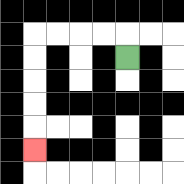{'start': '[5, 2]', 'end': '[1, 6]', 'path_directions': 'U,L,L,L,L,D,D,D,D,D', 'path_coordinates': '[[5, 2], [5, 1], [4, 1], [3, 1], [2, 1], [1, 1], [1, 2], [1, 3], [1, 4], [1, 5], [1, 6]]'}